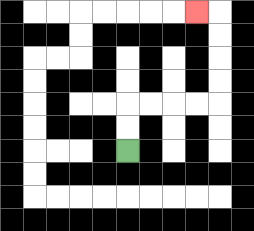{'start': '[5, 6]', 'end': '[8, 0]', 'path_directions': 'U,U,R,R,R,R,U,U,U,U,L', 'path_coordinates': '[[5, 6], [5, 5], [5, 4], [6, 4], [7, 4], [8, 4], [9, 4], [9, 3], [9, 2], [9, 1], [9, 0], [8, 0]]'}